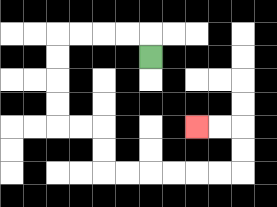{'start': '[6, 2]', 'end': '[8, 5]', 'path_directions': 'U,L,L,L,L,D,D,D,D,R,R,D,D,R,R,R,R,R,R,U,U,L,L', 'path_coordinates': '[[6, 2], [6, 1], [5, 1], [4, 1], [3, 1], [2, 1], [2, 2], [2, 3], [2, 4], [2, 5], [3, 5], [4, 5], [4, 6], [4, 7], [5, 7], [6, 7], [7, 7], [8, 7], [9, 7], [10, 7], [10, 6], [10, 5], [9, 5], [8, 5]]'}